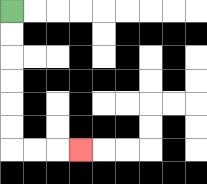{'start': '[0, 0]', 'end': '[3, 6]', 'path_directions': 'D,D,D,D,D,D,R,R,R', 'path_coordinates': '[[0, 0], [0, 1], [0, 2], [0, 3], [0, 4], [0, 5], [0, 6], [1, 6], [2, 6], [3, 6]]'}